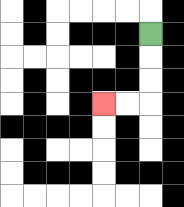{'start': '[6, 1]', 'end': '[4, 4]', 'path_directions': 'D,D,D,L,L', 'path_coordinates': '[[6, 1], [6, 2], [6, 3], [6, 4], [5, 4], [4, 4]]'}